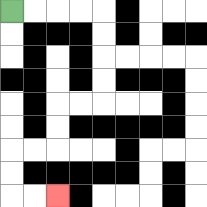{'start': '[0, 0]', 'end': '[2, 8]', 'path_directions': 'R,R,R,R,D,D,D,D,L,L,D,D,L,L,D,D,R,R', 'path_coordinates': '[[0, 0], [1, 0], [2, 0], [3, 0], [4, 0], [4, 1], [4, 2], [4, 3], [4, 4], [3, 4], [2, 4], [2, 5], [2, 6], [1, 6], [0, 6], [0, 7], [0, 8], [1, 8], [2, 8]]'}